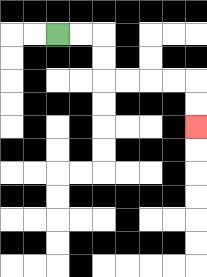{'start': '[2, 1]', 'end': '[8, 5]', 'path_directions': 'R,R,D,D,R,R,R,R,D,D', 'path_coordinates': '[[2, 1], [3, 1], [4, 1], [4, 2], [4, 3], [5, 3], [6, 3], [7, 3], [8, 3], [8, 4], [8, 5]]'}